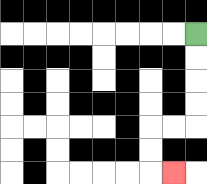{'start': '[8, 1]', 'end': '[7, 7]', 'path_directions': 'D,D,D,D,L,L,D,D,R', 'path_coordinates': '[[8, 1], [8, 2], [8, 3], [8, 4], [8, 5], [7, 5], [6, 5], [6, 6], [6, 7], [7, 7]]'}